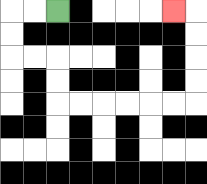{'start': '[2, 0]', 'end': '[7, 0]', 'path_directions': 'L,L,D,D,R,R,D,D,R,R,R,R,R,R,U,U,U,U,L', 'path_coordinates': '[[2, 0], [1, 0], [0, 0], [0, 1], [0, 2], [1, 2], [2, 2], [2, 3], [2, 4], [3, 4], [4, 4], [5, 4], [6, 4], [7, 4], [8, 4], [8, 3], [8, 2], [8, 1], [8, 0], [7, 0]]'}